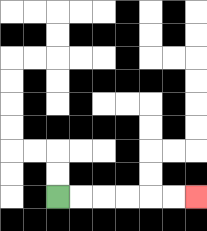{'start': '[2, 8]', 'end': '[8, 8]', 'path_directions': 'R,R,R,R,R,R', 'path_coordinates': '[[2, 8], [3, 8], [4, 8], [5, 8], [6, 8], [7, 8], [8, 8]]'}